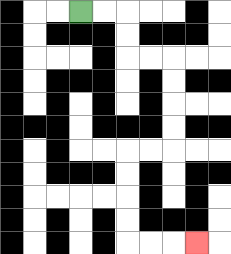{'start': '[3, 0]', 'end': '[8, 10]', 'path_directions': 'R,R,D,D,R,R,D,D,D,D,L,L,D,D,D,D,R,R,R', 'path_coordinates': '[[3, 0], [4, 0], [5, 0], [5, 1], [5, 2], [6, 2], [7, 2], [7, 3], [7, 4], [7, 5], [7, 6], [6, 6], [5, 6], [5, 7], [5, 8], [5, 9], [5, 10], [6, 10], [7, 10], [8, 10]]'}